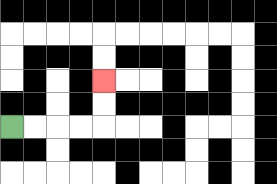{'start': '[0, 5]', 'end': '[4, 3]', 'path_directions': 'R,R,R,R,U,U', 'path_coordinates': '[[0, 5], [1, 5], [2, 5], [3, 5], [4, 5], [4, 4], [4, 3]]'}